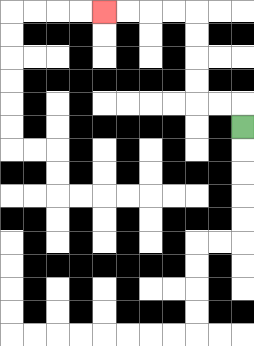{'start': '[10, 5]', 'end': '[4, 0]', 'path_directions': 'U,L,L,U,U,U,U,L,L,L,L', 'path_coordinates': '[[10, 5], [10, 4], [9, 4], [8, 4], [8, 3], [8, 2], [8, 1], [8, 0], [7, 0], [6, 0], [5, 0], [4, 0]]'}